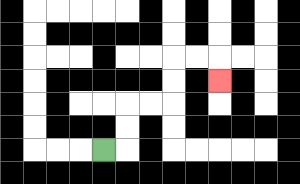{'start': '[4, 6]', 'end': '[9, 3]', 'path_directions': 'R,U,U,R,R,U,U,R,R,D', 'path_coordinates': '[[4, 6], [5, 6], [5, 5], [5, 4], [6, 4], [7, 4], [7, 3], [7, 2], [8, 2], [9, 2], [9, 3]]'}